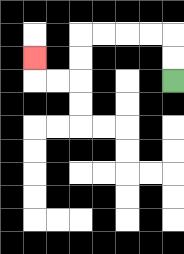{'start': '[7, 3]', 'end': '[1, 2]', 'path_directions': 'U,U,L,L,L,L,D,D,L,L,U', 'path_coordinates': '[[7, 3], [7, 2], [7, 1], [6, 1], [5, 1], [4, 1], [3, 1], [3, 2], [3, 3], [2, 3], [1, 3], [1, 2]]'}